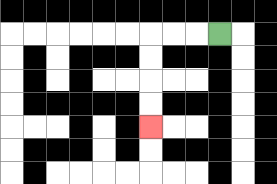{'start': '[9, 1]', 'end': '[6, 5]', 'path_directions': 'L,L,L,D,D,D,D', 'path_coordinates': '[[9, 1], [8, 1], [7, 1], [6, 1], [6, 2], [6, 3], [6, 4], [6, 5]]'}